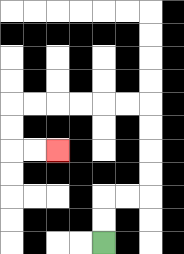{'start': '[4, 10]', 'end': '[2, 6]', 'path_directions': 'U,U,R,R,U,U,U,U,L,L,L,L,L,L,D,D,R,R', 'path_coordinates': '[[4, 10], [4, 9], [4, 8], [5, 8], [6, 8], [6, 7], [6, 6], [6, 5], [6, 4], [5, 4], [4, 4], [3, 4], [2, 4], [1, 4], [0, 4], [0, 5], [0, 6], [1, 6], [2, 6]]'}